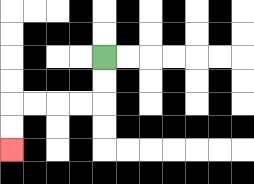{'start': '[4, 2]', 'end': '[0, 6]', 'path_directions': 'D,D,L,L,L,L,D,D', 'path_coordinates': '[[4, 2], [4, 3], [4, 4], [3, 4], [2, 4], [1, 4], [0, 4], [0, 5], [0, 6]]'}